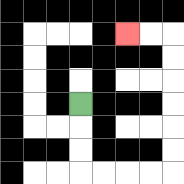{'start': '[3, 4]', 'end': '[5, 1]', 'path_directions': 'D,D,D,R,R,R,R,U,U,U,U,U,U,L,L', 'path_coordinates': '[[3, 4], [3, 5], [3, 6], [3, 7], [4, 7], [5, 7], [6, 7], [7, 7], [7, 6], [7, 5], [7, 4], [7, 3], [7, 2], [7, 1], [6, 1], [5, 1]]'}